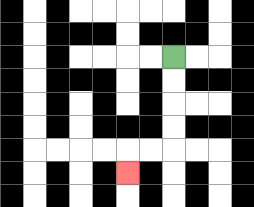{'start': '[7, 2]', 'end': '[5, 7]', 'path_directions': 'D,D,D,D,L,L,D', 'path_coordinates': '[[7, 2], [7, 3], [7, 4], [7, 5], [7, 6], [6, 6], [5, 6], [5, 7]]'}